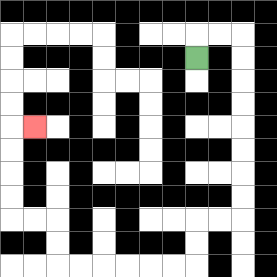{'start': '[8, 2]', 'end': '[1, 5]', 'path_directions': 'U,R,R,D,D,D,D,D,D,D,D,L,L,D,D,L,L,L,L,L,L,U,U,L,L,U,U,U,U,R', 'path_coordinates': '[[8, 2], [8, 1], [9, 1], [10, 1], [10, 2], [10, 3], [10, 4], [10, 5], [10, 6], [10, 7], [10, 8], [10, 9], [9, 9], [8, 9], [8, 10], [8, 11], [7, 11], [6, 11], [5, 11], [4, 11], [3, 11], [2, 11], [2, 10], [2, 9], [1, 9], [0, 9], [0, 8], [0, 7], [0, 6], [0, 5], [1, 5]]'}